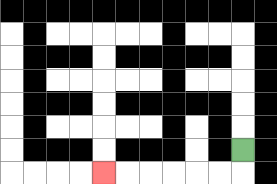{'start': '[10, 6]', 'end': '[4, 7]', 'path_directions': 'D,L,L,L,L,L,L', 'path_coordinates': '[[10, 6], [10, 7], [9, 7], [8, 7], [7, 7], [6, 7], [5, 7], [4, 7]]'}